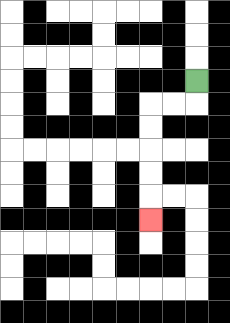{'start': '[8, 3]', 'end': '[6, 9]', 'path_directions': 'D,L,L,D,D,D,D,D', 'path_coordinates': '[[8, 3], [8, 4], [7, 4], [6, 4], [6, 5], [6, 6], [6, 7], [6, 8], [6, 9]]'}